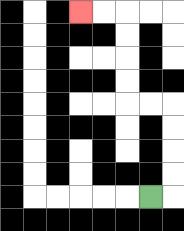{'start': '[6, 8]', 'end': '[3, 0]', 'path_directions': 'R,U,U,U,U,L,L,U,U,U,U,L,L', 'path_coordinates': '[[6, 8], [7, 8], [7, 7], [7, 6], [7, 5], [7, 4], [6, 4], [5, 4], [5, 3], [5, 2], [5, 1], [5, 0], [4, 0], [3, 0]]'}